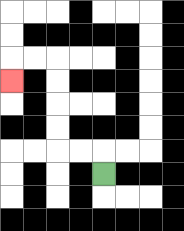{'start': '[4, 7]', 'end': '[0, 3]', 'path_directions': 'U,L,L,U,U,U,U,L,L,D', 'path_coordinates': '[[4, 7], [4, 6], [3, 6], [2, 6], [2, 5], [2, 4], [2, 3], [2, 2], [1, 2], [0, 2], [0, 3]]'}